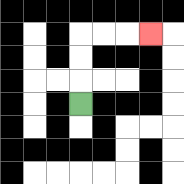{'start': '[3, 4]', 'end': '[6, 1]', 'path_directions': 'U,U,U,R,R,R', 'path_coordinates': '[[3, 4], [3, 3], [3, 2], [3, 1], [4, 1], [5, 1], [6, 1]]'}